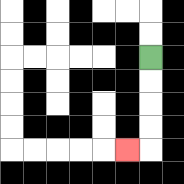{'start': '[6, 2]', 'end': '[5, 6]', 'path_directions': 'D,D,D,D,L', 'path_coordinates': '[[6, 2], [6, 3], [6, 4], [6, 5], [6, 6], [5, 6]]'}